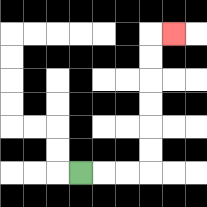{'start': '[3, 7]', 'end': '[7, 1]', 'path_directions': 'R,R,R,U,U,U,U,U,U,R', 'path_coordinates': '[[3, 7], [4, 7], [5, 7], [6, 7], [6, 6], [6, 5], [6, 4], [6, 3], [6, 2], [6, 1], [7, 1]]'}